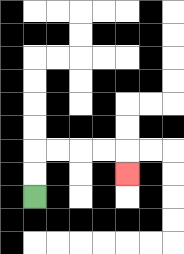{'start': '[1, 8]', 'end': '[5, 7]', 'path_directions': 'U,U,R,R,R,R,D', 'path_coordinates': '[[1, 8], [1, 7], [1, 6], [2, 6], [3, 6], [4, 6], [5, 6], [5, 7]]'}